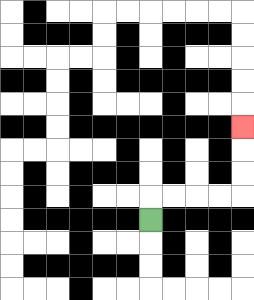{'start': '[6, 9]', 'end': '[10, 5]', 'path_directions': 'U,R,R,R,R,U,U,U', 'path_coordinates': '[[6, 9], [6, 8], [7, 8], [8, 8], [9, 8], [10, 8], [10, 7], [10, 6], [10, 5]]'}